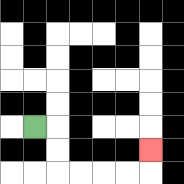{'start': '[1, 5]', 'end': '[6, 6]', 'path_directions': 'R,D,D,R,R,R,R,U', 'path_coordinates': '[[1, 5], [2, 5], [2, 6], [2, 7], [3, 7], [4, 7], [5, 7], [6, 7], [6, 6]]'}